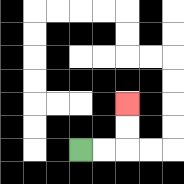{'start': '[3, 6]', 'end': '[5, 4]', 'path_directions': 'R,R,U,U', 'path_coordinates': '[[3, 6], [4, 6], [5, 6], [5, 5], [5, 4]]'}